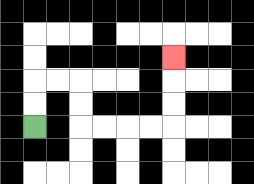{'start': '[1, 5]', 'end': '[7, 2]', 'path_directions': 'U,U,R,R,D,D,R,R,R,R,U,U,U', 'path_coordinates': '[[1, 5], [1, 4], [1, 3], [2, 3], [3, 3], [3, 4], [3, 5], [4, 5], [5, 5], [6, 5], [7, 5], [7, 4], [7, 3], [7, 2]]'}